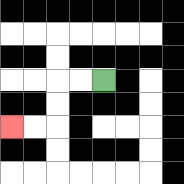{'start': '[4, 3]', 'end': '[0, 5]', 'path_directions': 'L,L,D,D,L,L', 'path_coordinates': '[[4, 3], [3, 3], [2, 3], [2, 4], [2, 5], [1, 5], [0, 5]]'}